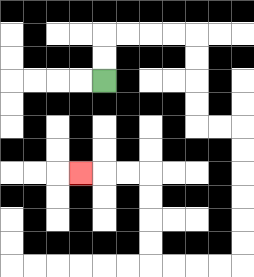{'start': '[4, 3]', 'end': '[3, 7]', 'path_directions': 'U,U,R,R,R,R,D,D,D,D,R,R,D,D,D,D,D,D,L,L,L,L,U,U,U,U,L,L,L', 'path_coordinates': '[[4, 3], [4, 2], [4, 1], [5, 1], [6, 1], [7, 1], [8, 1], [8, 2], [8, 3], [8, 4], [8, 5], [9, 5], [10, 5], [10, 6], [10, 7], [10, 8], [10, 9], [10, 10], [10, 11], [9, 11], [8, 11], [7, 11], [6, 11], [6, 10], [6, 9], [6, 8], [6, 7], [5, 7], [4, 7], [3, 7]]'}